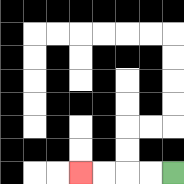{'start': '[7, 7]', 'end': '[3, 7]', 'path_directions': 'L,L,L,L', 'path_coordinates': '[[7, 7], [6, 7], [5, 7], [4, 7], [3, 7]]'}